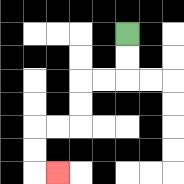{'start': '[5, 1]', 'end': '[2, 7]', 'path_directions': 'D,D,L,L,D,D,L,L,D,D,R', 'path_coordinates': '[[5, 1], [5, 2], [5, 3], [4, 3], [3, 3], [3, 4], [3, 5], [2, 5], [1, 5], [1, 6], [1, 7], [2, 7]]'}